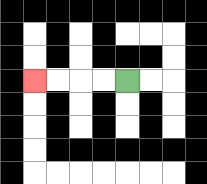{'start': '[5, 3]', 'end': '[1, 3]', 'path_directions': 'L,L,L,L', 'path_coordinates': '[[5, 3], [4, 3], [3, 3], [2, 3], [1, 3]]'}